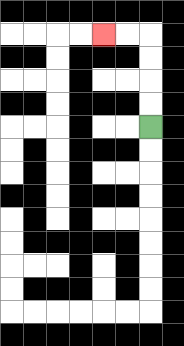{'start': '[6, 5]', 'end': '[4, 1]', 'path_directions': 'U,U,U,U,L,L', 'path_coordinates': '[[6, 5], [6, 4], [6, 3], [6, 2], [6, 1], [5, 1], [4, 1]]'}